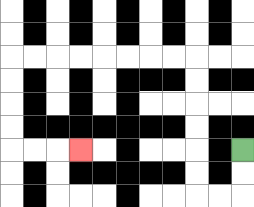{'start': '[10, 6]', 'end': '[3, 6]', 'path_directions': 'D,D,L,L,U,U,U,U,U,U,L,L,L,L,L,L,L,L,D,D,D,D,R,R,R', 'path_coordinates': '[[10, 6], [10, 7], [10, 8], [9, 8], [8, 8], [8, 7], [8, 6], [8, 5], [8, 4], [8, 3], [8, 2], [7, 2], [6, 2], [5, 2], [4, 2], [3, 2], [2, 2], [1, 2], [0, 2], [0, 3], [0, 4], [0, 5], [0, 6], [1, 6], [2, 6], [3, 6]]'}